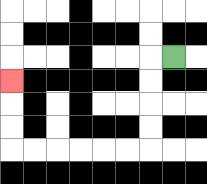{'start': '[7, 2]', 'end': '[0, 3]', 'path_directions': 'L,D,D,D,D,L,L,L,L,L,L,U,U,U', 'path_coordinates': '[[7, 2], [6, 2], [6, 3], [6, 4], [6, 5], [6, 6], [5, 6], [4, 6], [3, 6], [2, 6], [1, 6], [0, 6], [0, 5], [0, 4], [0, 3]]'}